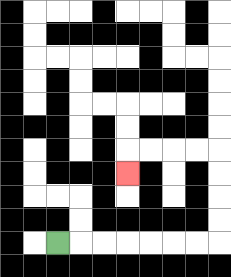{'start': '[2, 10]', 'end': '[5, 7]', 'path_directions': 'R,R,R,R,R,R,R,U,U,U,U,L,L,L,L,D', 'path_coordinates': '[[2, 10], [3, 10], [4, 10], [5, 10], [6, 10], [7, 10], [8, 10], [9, 10], [9, 9], [9, 8], [9, 7], [9, 6], [8, 6], [7, 6], [6, 6], [5, 6], [5, 7]]'}